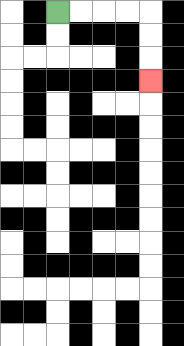{'start': '[2, 0]', 'end': '[6, 3]', 'path_directions': 'R,R,R,R,D,D,D', 'path_coordinates': '[[2, 0], [3, 0], [4, 0], [5, 0], [6, 0], [6, 1], [6, 2], [6, 3]]'}